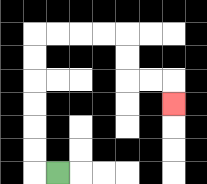{'start': '[2, 7]', 'end': '[7, 4]', 'path_directions': 'L,U,U,U,U,U,U,R,R,R,R,D,D,R,R,D', 'path_coordinates': '[[2, 7], [1, 7], [1, 6], [1, 5], [1, 4], [1, 3], [1, 2], [1, 1], [2, 1], [3, 1], [4, 1], [5, 1], [5, 2], [5, 3], [6, 3], [7, 3], [7, 4]]'}